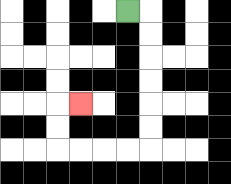{'start': '[5, 0]', 'end': '[3, 4]', 'path_directions': 'R,D,D,D,D,D,D,L,L,L,L,U,U,R', 'path_coordinates': '[[5, 0], [6, 0], [6, 1], [6, 2], [6, 3], [6, 4], [6, 5], [6, 6], [5, 6], [4, 6], [3, 6], [2, 6], [2, 5], [2, 4], [3, 4]]'}